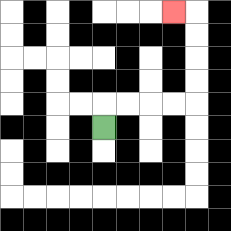{'start': '[4, 5]', 'end': '[7, 0]', 'path_directions': 'U,R,R,R,R,U,U,U,U,L', 'path_coordinates': '[[4, 5], [4, 4], [5, 4], [6, 4], [7, 4], [8, 4], [8, 3], [8, 2], [8, 1], [8, 0], [7, 0]]'}